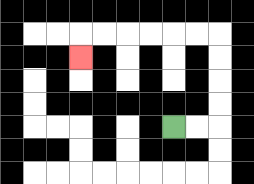{'start': '[7, 5]', 'end': '[3, 2]', 'path_directions': 'R,R,U,U,U,U,L,L,L,L,L,L,D', 'path_coordinates': '[[7, 5], [8, 5], [9, 5], [9, 4], [9, 3], [9, 2], [9, 1], [8, 1], [7, 1], [6, 1], [5, 1], [4, 1], [3, 1], [3, 2]]'}